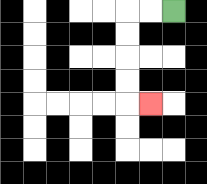{'start': '[7, 0]', 'end': '[6, 4]', 'path_directions': 'L,L,D,D,D,D,R', 'path_coordinates': '[[7, 0], [6, 0], [5, 0], [5, 1], [5, 2], [5, 3], [5, 4], [6, 4]]'}